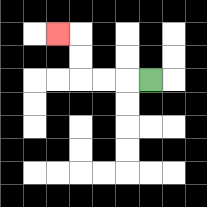{'start': '[6, 3]', 'end': '[2, 1]', 'path_directions': 'L,L,L,U,U,L', 'path_coordinates': '[[6, 3], [5, 3], [4, 3], [3, 3], [3, 2], [3, 1], [2, 1]]'}